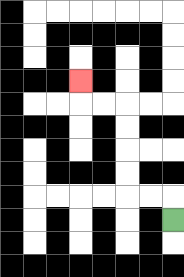{'start': '[7, 9]', 'end': '[3, 3]', 'path_directions': 'U,L,L,U,U,U,U,L,L,U', 'path_coordinates': '[[7, 9], [7, 8], [6, 8], [5, 8], [5, 7], [5, 6], [5, 5], [5, 4], [4, 4], [3, 4], [3, 3]]'}